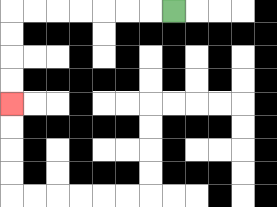{'start': '[7, 0]', 'end': '[0, 4]', 'path_directions': 'L,L,L,L,L,L,L,D,D,D,D', 'path_coordinates': '[[7, 0], [6, 0], [5, 0], [4, 0], [3, 0], [2, 0], [1, 0], [0, 0], [0, 1], [0, 2], [0, 3], [0, 4]]'}